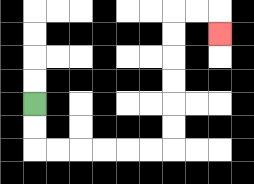{'start': '[1, 4]', 'end': '[9, 1]', 'path_directions': 'D,D,R,R,R,R,R,R,U,U,U,U,U,U,R,R,D', 'path_coordinates': '[[1, 4], [1, 5], [1, 6], [2, 6], [3, 6], [4, 6], [5, 6], [6, 6], [7, 6], [7, 5], [7, 4], [7, 3], [7, 2], [7, 1], [7, 0], [8, 0], [9, 0], [9, 1]]'}